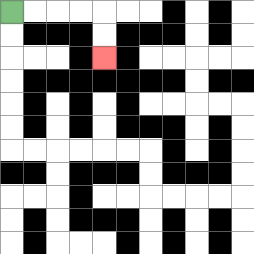{'start': '[0, 0]', 'end': '[4, 2]', 'path_directions': 'R,R,R,R,D,D', 'path_coordinates': '[[0, 0], [1, 0], [2, 0], [3, 0], [4, 0], [4, 1], [4, 2]]'}